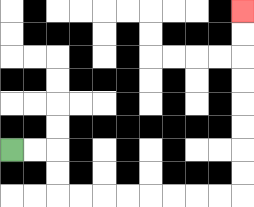{'start': '[0, 6]', 'end': '[10, 0]', 'path_directions': 'R,R,D,D,R,R,R,R,R,R,R,R,U,U,U,U,U,U,U,U', 'path_coordinates': '[[0, 6], [1, 6], [2, 6], [2, 7], [2, 8], [3, 8], [4, 8], [5, 8], [6, 8], [7, 8], [8, 8], [9, 8], [10, 8], [10, 7], [10, 6], [10, 5], [10, 4], [10, 3], [10, 2], [10, 1], [10, 0]]'}